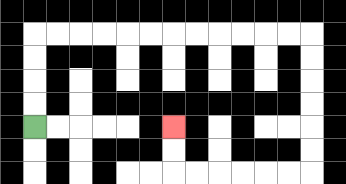{'start': '[1, 5]', 'end': '[7, 5]', 'path_directions': 'U,U,U,U,R,R,R,R,R,R,R,R,R,R,R,R,D,D,D,D,D,D,L,L,L,L,L,L,U,U', 'path_coordinates': '[[1, 5], [1, 4], [1, 3], [1, 2], [1, 1], [2, 1], [3, 1], [4, 1], [5, 1], [6, 1], [7, 1], [8, 1], [9, 1], [10, 1], [11, 1], [12, 1], [13, 1], [13, 2], [13, 3], [13, 4], [13, 5], [13, 6], [13, 7], [12, 7], [11, 7], [10, 7], [9, 7], [8, 7], [7, 7], [7, 6], [7, 5]]'}